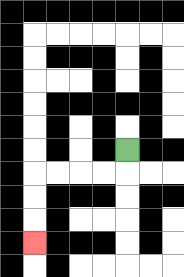{'start': '[5, 6]', 'end': '[1, 10]', 'path_directions': 'D,L,L,L,L,D,D,D', 'path_coordinates': '[[5, 6], [5, 7], [4, 7], [3, 7], [2, 7], [1, 7], [1, 8], [1, 9], [1, 10]]'}